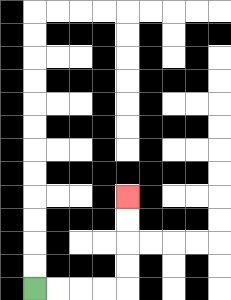{'start': '[1, 12]', 'end': '[5, 8]', 'path_directions': 'R,R,R,R,U,U,U,U', 'path_coordinates': '[[1, 12], [2, 12], [3, 12], [4, 12], [5, 12], [5, 11], [5, 10], [5, 9], [5, 8]]'}